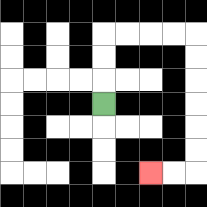{'start': '[4, 4]', 'end': '[6, 7]', 'path_directions': 'U,U,U,R,R,R,R,D,D,D,D,D,D,L,L', 'path_coordinates': '[[4, 4], [4, 3], [4, 2], [4, 1], [5, 1], [6, 1], [7, 1], [8, 1], [8, 2], [8, 3], [8, 4], [8, 5], [8, 6], [8, 7], [7, 7], [6, 7]]'}